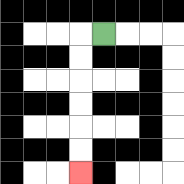{'start': '[4, 1]', 'end': '[3, 7]', 'path_directions': 'L,D,D,D,D,D,D', 'path_coordinates': '[[4, 1], [3, 1], [3, 2], [3, 3], [3, 4], [3, 5], [3, 6], [3, 7]]'}